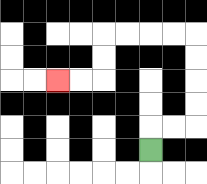{'start': '[6, 6]', 'end': '[2, 3]', 'path_directions': 'U,R,R,U,U,U,U,L,L,L,L,D,D,L,L', 'path_coordinates': '[[6, 6], [6, 5], [7, 5], [8, 5], [8, 4], [8, 3], [8, 2], [8, 1], [7, 1], [6, 1], [5, 1], [4, 1], [4, 2], [4, 3], [3, 3], [2, 3]]'}